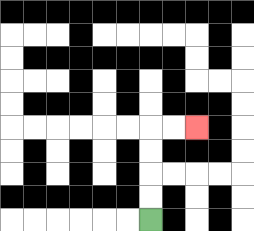{'start': '[6, 9]', 'end': '[8, 5]', 'path_directions': 'U,U,U,U,R,R', 'path_coordinates': '[[6, 9], [6, 8], [6, 7], [6, 6], [6, 5], [7, 5], [8, 5]]'}